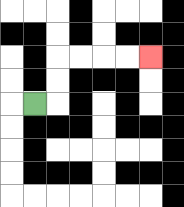{'start': '[1, 4]', 'end': '[6, 2]', 'path_directions': 'R,U,U,R,R,R,R', 'path_coordinates': '[[1, 4], [2, 4], [2, 3], [2, 2], [3, 2], [4, 2], [5, 2], [6, 2]]'}